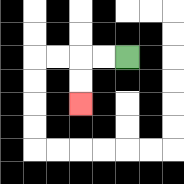{'start': '[5, 2]', 'end': '[3, 4]', 'path_directions': 'L,L,D,D', 'path_coordinates': '[[5, 2], [4, 2], [3, 2], [3, 3], [3, 4]]'}